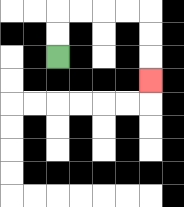{'start': '[2, 2]', 'end': '[6, 3]', 'path_directions': 'U,U,R,R,R,R,D,D,D', 'path_coordinates': '[[2, 2], [2, 1], [2, 0], [3, 0], [4, 0], [5, 0], [6, 0], [6, 1], [6, 2], [6, 3]]'}